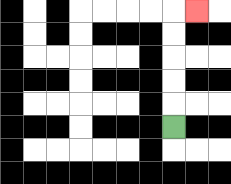{'start': '[7, 5]', 'end': '[8, 0]', 'path_directions': 'U,U,U,U,U,R', 'path_coordinates': '[[7, 5], [7, 4], [7, 3], [7, 2], [7, 1], [7, 0], [8, 0]]'}